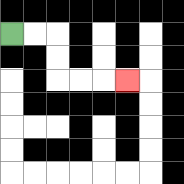{'start': '[0, 1]', 'end': '[5, 3]', 'path_directions': 'R,R,D,D,R,R,R', 'path_coordinates': '[[0, 1], [1, 1], [2, 1], [2, 2], [2, 3], [3, 3], [4, 3], [5, 3]]'}